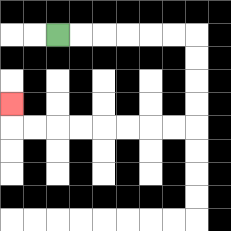{'start': '[2, 1]', 'end': '[0, 4]', 'path_directions': 'R,R,R,R,R,R,D,D,D,D,L,L,L,L,L,L,L,L,U', 'path_coordinates': '[[2, 1], [3, 1], [4, 1], [5, 1], [6, 1], [7, 1], [8, 1], [8, 2], [8, 3], [8, 4], [8, 5], [7, 5], [6, 5], [5, 5], [4, 5], [3, 5], [2, 5], [1, 5], [0, 5], [0, 4]]'}